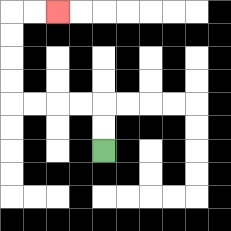{'start': '[4, 6]', 'end': '[2, 0]', 'path_directions': 'U,U,L,L,L,L,U,U,U,U,R,R', 'path_coordinates': '[[4, 6], [4, 5], [4, 4], [3, 4], [2, 4], [1, 4], [0, 4], [0, 3], [0, 2], [0, 1], [0, 0], [1, 0], [2, 0]]'}